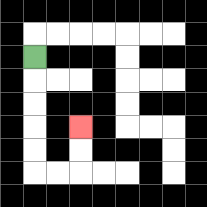{'start': '[1, 2]', 'end': '[3, 5]', 'path_directions': 'D,D,D,D,D,R,R,U,U', 'path_coordinates': '[[1, 2], [1, 3], [1, 4], [1, 5], [1, 6], [1, 7], [2, 7], [3, 7], [3, 6], [3, 5]]'}